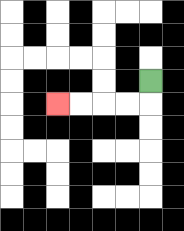{'start': '[6, 3]', 'end': '[2, 4]', 'path_directions': 'D,L,L,L,L', 'path_coordinates': '[[6, 3], [6, 4], [5, 4], [4, 4], [3, 4], [2, 4]]'}